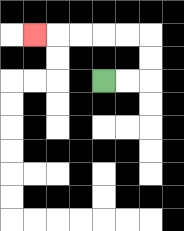{'start': '[4, 3]', 'end': '[1, 1]', 'path_directions': 'R,R,U,U,L,L,L,L,L', 'path_coordinates': '[[4, 3], [5, 3], [6, 3], [6, 2], [6, 1], [5, 1], [4, 1], [3, 1], [2, 1], [1, 1]]'}